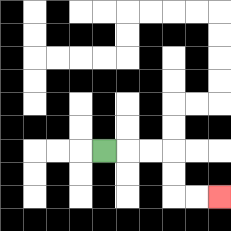{'start': '[4, 6]', 'end': '[9, 8]', 'path_directions': 'R,R,R,D,D,R,R', 'path_coordinates': '[[4, 6], [5, 6], [6, 6], [7, 6], [7, 7], [7, 8], [8, 8], [9, 8]]'}